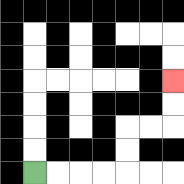{'start': '[1, 7]', 'end': '[7, 3]', 'path_directions': 'R,R,R,R,U,U,R,R,U,U', 'path_coordinates': '[[1, 7], [2, 7], [3, 7], [4, 7], [5, 7], [5, 6], [5, 5], [6, 5], [7, 5], [7, 4], [7, 3]]'}